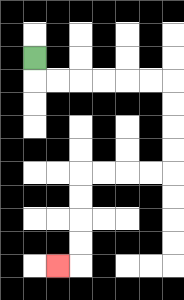{'start': '[1, 2]', 'end': '[2, 11]', 'path_directions': 'D,R,R,R,R,R,R,D,D,D,D,L,L,L,L,D,D,D,D,L', 'path_coordinates': '[[1, 2], [1, 3], [2, 3], [3, 3], [4, 3], [5, 3], [6, 3], [7, 3], [7, 4], [7, 5], [7, 6], [7, 7], [6, 7], [5, 7], [4, 7], [3, 7], [3, 8], [3, 9], [3, 10], [3, 11], [2, 11]]'}